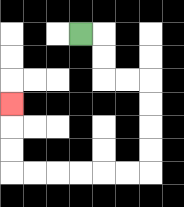{'start': '[3, 1]', 'end': '[0, 4]', 'path_directions': 'R,D,D,R,R,D,D,D,D,L,L,L,L,L,L,U,U,U', 'path_coordinates': '[[3, 1], [4, 1], [4, 2], [4, 3], [5, 3], [6, 3], [6, 4], [6, 5], [6, 6], [6, 7], [5, 7], [4, 7], [3, 7], [2, 7], [1, 7], [0, 7], [0, 6], [0, 5], [0, 4]]'}